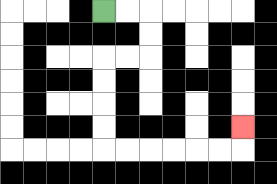{'start': '[4, 0]', 'end': '[10, 5]', 'path_directions': 'R,R,D,D,L,L,D,D,D,D,R,R,R,R,R,R,U', 'path_coordinates': '[[4, 0], [5, 0], [6, 0], [6, 1], [6, 2], [5, 2], [4, 2], [4, 3], [4, 4], [4, 5], [4, 6], [5, 6], [6, 6], [7, 6], [8, 6], [9, 6], [10, 6], [10, 5]]'}